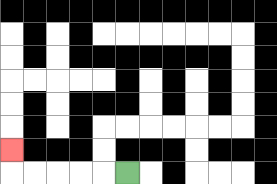{'start': '[5, 7]', 'end': '[0, 6]', 'path_directions': 'L,L,L,L,L,U', 'path_coordinates': '[[5, 7], [4, 7], [3, 7], [2, 7], [1, 7], [0, 7], [0, 6]]'}